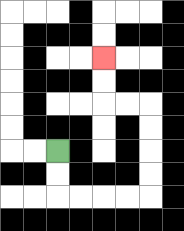{'start': '[2, 6]', 'end': '[4, 2]', 'path_directions': 'D,D,R,R,R,R,U,U,U,U,L,L,U,U', 'path_coordinates': '[[2, 6], [2, 7], [2, 8], [3, 8], [4, 8], [5, 8], [6, 8], [6, 7], [6, 6], [6, 5], [6, 4], [5, 4], [4, 4], [4, 3], [4, 2]]'}